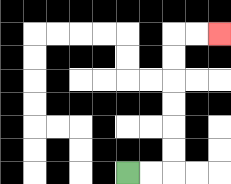{'start': '[5, 7]', 'end': '[9, 1]', 'path_directions': 'R,R,U,U,U,U,U,U,R,R', 'path_coordinates': '[[5, 7], [6, 7], [7, 7], [7, 6], [7, 5], [7, 4], [7, 3], [7, 2], [7, 1], [8, 1], [9, 1]]'}